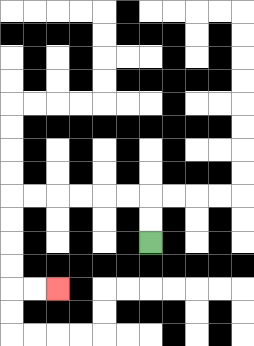{'start': '[6, 10]', 'end': '[2, 12]', 'path_directions': 'U,U,L,L,L,L,L,L,D,D,D,D,R,R', 'path_coordinates': '[[6, 10], [6, 9], [6, 8], [5, 8], [4, 8], [3, 8], [2, 8], [1, 8], [0, 8], [0, 9], [0, 10], [0, 11], [0, 12], [1, 12], [2, 12]]'}